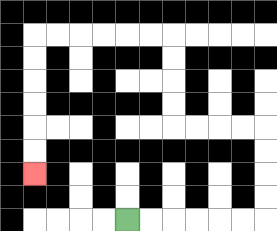{'start': '[5, 9]', 'end': '[1, 7]', 'path_directions': 'R,R,R,R,R,R,U,U,U,U,L,L,L,L,U,U,U,U,L,L,L,L,L,L,D,D,D,D,D,D', 'path_coordinates': '[[5, 9], [6, 9], [7, 9], [8, 9], [9, 9], [10, 9], [11, 9], [11, 8], [11, 7], [11, 6], [11, 5], [10, 5], [9, 5], [8, 5], [7, 5], [7, 4], [7, 3], [7, 2], [7, 1], [6, 1], [5, 1], [4, 1], [3, 1], [2, 1], [1, 1], [1, 2], [1, 3], [1, 4], [1, 5], [1, 6], [1, 7]]'}